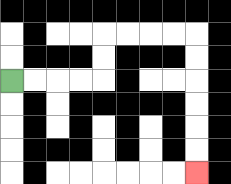{'start': '[0, 3]', 'end': '[8, 7]', 'path_directions': 'R,R,R,R,U,U,R,R,R,R,D,D,D,D,D,D', 'path_coordinates': '[[0, 3], [1, 3], [2, 3], [3, 3], [4, 3], [4, 2], [4, 1], [5, 1], [6, 1], [7, 1], [8, 1], [8, 2], [8, 3], [8, 4], [8, 5], [8, 6], [8, 7]]'}